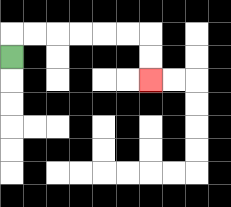{'start': '[0, 2]', 'end': '[6, 3]', 'path_directions': 'U,R,R,R,R,R,R,D,D', 'path_coordinates': '[[0, 2], [0, 1], [1, 1], [2, 1], [3, 1], [4, 1], [5, 1], [6, 1], [6, 2], [6, 3]]'}